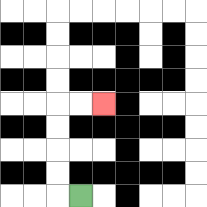{'start': '[3, 8]', 'end': '[4, 4]', 'path_directions': 'L,U,U,U,U,R,R', 'path_coordinates': '[[3, 8], [2, 8], [2, 7], [2, 6], [2, 5], [2, 4], [3, 4], [4, 4]]'}